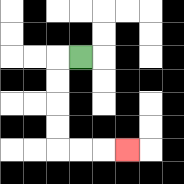{'start': '[3, 2]', 'end': '[5, 6]', 'path_directions': 'L,D,D,D,D,R,R,R', 'path_coordinates': '[[3, 2], [2, 2], [2, 3], [2, 4], [2, 5], [2, 6], [3, 6], [4, 6], [5, 6]]'}